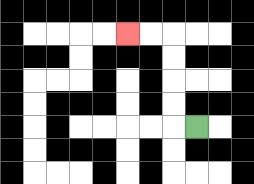{'start': '[8, 5]', 'end': '[5, 1]', 'path_directions': 'L,U,U,U,U,L,L', 'path_coordinates': '[[8, 5], [7, 5], [7, 4], [7, 3], [7, 2], [7, 1], [6, 1], [5, 1]]'}